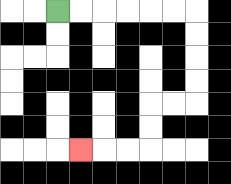{'start': '[2, 0]', 'end': '[3, 6]', 'path_directions': 'R,R,R,R,R,R,D,D,D,D,L,L,D,D,L,L,L', 'path_coordinates': '[[2, 0], [3, 0], [4, 0], [5, 0], [6, 0], [7, 0], [8, 0], [8, 1], [8, 2], [8, 3], [8, 4], [7, 4], [6, 4], [6, 5], [6, 6], [5, 6], [4, 6], [3, 6]]'}